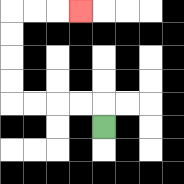{'start': '[4, 5]', 'end': '[3, 0]', 'path_directions': 'U,L,L,L,L,U,U,U,U,R,R,R', 'path_coordinates': '[[4, 5], [4, 4], [3, 4], [2, 4], [1, 4], [0, 4], [0, 3], [0, 2], [0, 1], [0, 0], [1, 0], [2, 0], [3, 0]]'}